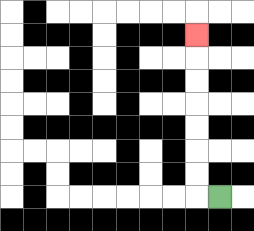{'start': '[9, 8]', 'end': '[8, 1]', 'path_directions': 'L,U,U,U,U,U,U,U', 'path_coordinates': '[[9, 8], [8, 8], [8, 7], [8, 6], [8, 5], [8, 4], [8, 3], [8, 2], [8, 1]]'}